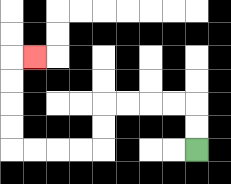{'start': '[8, 6]', 'end': '[1, 2]', 'path_directions': 'U,U,L,L,L,L,D,D,L,L,L,L,U,U,U,U,R', 'path_coordinates': '[[8, 6], [8, 5], [8, 4], [7, 4], [6, 4], [5, 4], [4, 4], [4, 5], [4, 6], [3, 6], [2, 6], [1, 6], [0, 6], [0, 5], [0, 4], [0, 3], [0, 2], [1, 2]]'}